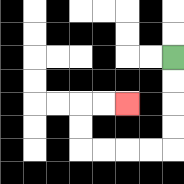{'start': '[7, 2]', 'end': '[5, 4]', 'path_directions': 'D,D,D,D,L,L,L,L,U,U,R,R', 'path_coordinates': '[[7, 2], [7, 3], [7, 4], [7, 5], [7, 6], [6, 6], [5, 6], [4, 6], [3, 6], [3, 5], [3, 4], [4, 4], [5, 4]]'}